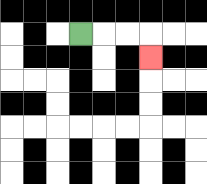{'start': '[3, 1]', 'end': '[6, 2]', 'path_directions': 'R,R,R,D', 'path_coordinates': '[[3, 1], [4, 1], [5, 1], [6, 1], [6, 2]]'}